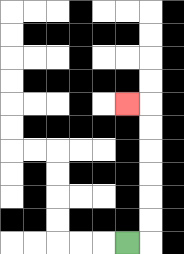{'start': '[5, 10]', 'end': '[5, 4]', 'path_directions': 'R,U,U,U,U,U,U,L', 'path_coordinates': '[[5, 10], [6, 10], [6, 9], [6, 8], [6, 7], [6, 6], [6, 5], [6, 4], [5, 4]]'}